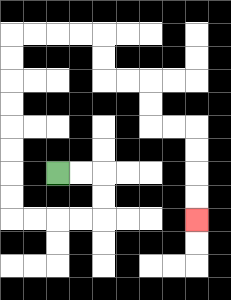{'start': '[2, 7]', 'end': '[8, 9]', 'path_directions': 'R,R,D,D,L,L,L,L,U,U,U,U,U,U,U,U,R,R,R,R,D,D,R,R,D,D,R,R,D,D,D,D', 'path_coordinates': '[[2, 7], [3, 7], [4, 7], [4, 8], [4, 9], [3, 9], [2, 9], [1, 9], [0, 9], [0, 8], [0, 7], [0, 6], [0, 5], [0, 4], [0, 3], [0, 2], [0, 1], [1, 1], [2, 1], [3, 1], [4, 1], [4, 2], [4, 3], [5, 3], [6, 3], [6, 4], [6, 5], [7, 5], [8, 5], [8, 6], [8, 7], [8, 8], [8, 9]]'}